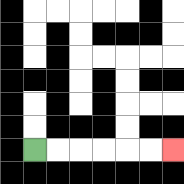{'start': '[1, 6]', 'end': '[7, 6]', 'path_directions': 'R,R,R,R,R,R', 'path_coordinates': '[[1, 6], [2, 6], [3, 6], [4, 6], [5, 6], [6, 6], [7, 6]]'}